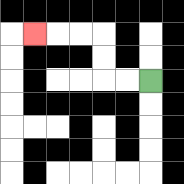{'start': '[6, 3]', 'end': '[1, 1]', 'path_directions': 'L,L,U,U,L,L,L', 'path_coordinates': '[[6, 3], [5, 3], [4, 3], [4, 2], [4, 1], [3, 1], [2, 1], [1, 1]]'}